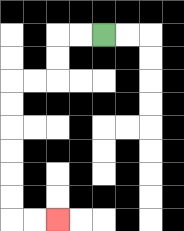{'start': '[4, 1]', 'end': '[2, 9]', 'path_directions': 'L,L,D,D,L,L,D,D,D,D,D,D,R,R', 'path_coordinates': '[[4, 1], [3, 1], [2, 1], [2, 2], [2, 3], [1, 3], [0, 3], [0, 4], [0, 5], [0, 6], [0, 7], [0, 8], [0, 9], [1, 9], [2, 9]]'}